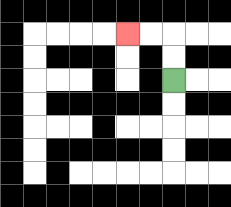{'start': '[7, 3]', 'end': '[5, 1]', 'path_directions': 'U,U,L,L', 'path_coordinates': '[[7, 3], [7, 2], [7, 1], [6, 1], [5, 1]]'}